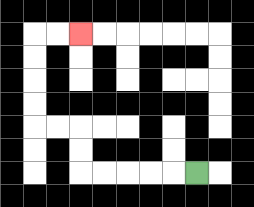{'start': '[8, 7]', 'end': '[3, 1]', 'path_directions': 'L,L,L,L,L,U,U,L,L,U,U,U,U,R,R', 'path_coordinates': '[[8, 7], [7, 7], [6, 7], [5, 7], [4, 7], [3, 7], [3, 6], [3, 5], [2, 5], [1, 5], [1, 4], [1, 3], [1, 2], [1, 1], [2, 1], [3, 1]]'}